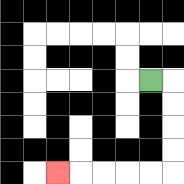{'start': '[6, 3]', 'end': '[2, 7]', 'path_directions': 'R,D,D,D,D,L,L,L,L,L', 'path_coordinates': '[[6, 3], [7, 3], [7, 4], [7, 5], [7, 6], [7, 7], [6, 7], [5, 7], [4, 7], [3, 7], [2, 7]]'}